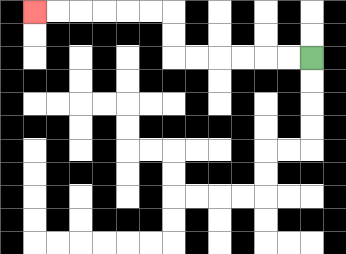{'start': '[13, 2]', 'end': '[1, 0]', 'path_directions': 'L,L,L,L,L,L,U,U,L,L,L,L,L,L', 'path_coordinates': '[[13, 2], [12, 2], [11, 2], [10, 2], [9, 2], [8, 2], [7, 2], [7, 1], [7, 0], [6, 0], [5, 0], [4, 0], [3, 0], [2, 0], [1, 0]]'}